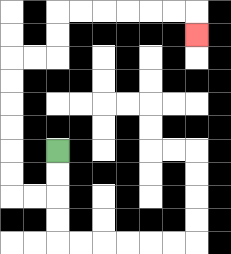{'start': '[2, 6]', 'end': '[8, 1]', 'path_directions': 'D,D,L,L,U,U,U,U,U,U,R,R,U,U,R,R,R,R,R,R,D', 'path_coordinates': '[[2, 6], [2, 7], [2, 8], [1, 8], [0, 8], [0, 7], [0, 6], [0, 5], [0, 4], [0, 3], [0, 2], [1, 2], [2, 2], [2, 1], [2, 0], [3, 0], [4, 0], [5, 0], [6, 0], [7, 0], [8, 0], [8, 1]]'}